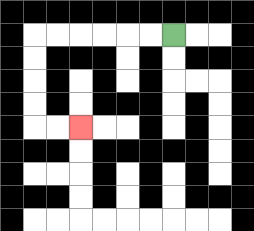{'start': '[7, 1]', 'end': '[3, 5]', 'path_directions': 'L,L,L,L,L,L,D,D,D,D,R,R', 'path_coordinates': '[[7, 1], [6, 1], [5, 1], [4, 1], [3, 1], [2, 1], [1, 1], [1, 2], [1, 3], [1, 4], [1, 5], [2, 5], [3, 5]]'}